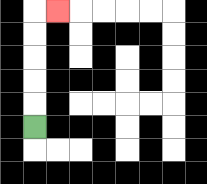{'start': '[1, 5]', 'end': '[2, 0]', 'path_directions': 'U,U,U,U,U,R', 'path_coordinates': '[[1, 5], [1, 4], [1, 3], [1, 2], [1, 1], [1, 0], [2, 0]]'}